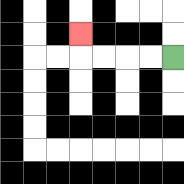{'start': '[7, 2]', 'end': '[3, 1]', 'path_directions': 'L,L,L,L,U', 'path_coordinates': '[[7, 2], [6, 2], [5, 2], [4, 2], [3, 2], [3, 1]]'}